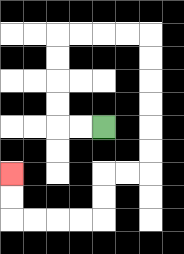{'start': '[4, 5]', 'end': '[0, 7]', 'path_directions': 'L,L,U,U,U,U,R,R,R,R,D,D,D,D,D,D,L,L,D,D,L,L,L,L,U,U', 'path_coordinates': '[[4, 5], [3, 5], [2, 5], [2, 4], [2, 3], [2, 2], [2, 1], [3, 1], [4, 1], [5, 1], [6, 1], [6, 2], [6, 3], [6, 4], [6, 5], [6, 6], [6, 7], [5, 7], [4, 7], [4, 8], [4, 9], [3, 9], [2, 9], [1, 9], [0, 9], [0, 8], [0, 7]]'}